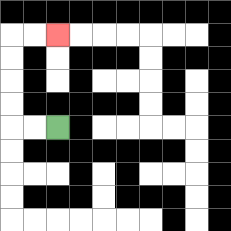{'start': '[2, 5]', 'end': '[2, 1]', 'path_directions': 'L,L,U,U,U,U,R,R', 'path_coordinates': '[[2, 5], [1, 5], [0, 5], [0, 4], [0, 3], [0, 2], [0, 1], [1, 1], [2, 1]]'}